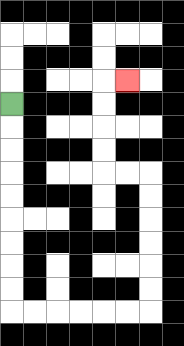{'start': '[0, 4]', 'end': '[5, 3]', 'path_directions': 'D,D,D,D,D,D,D,D,D,R,R,R,R,R,R,U,U,U,U,U,U,L,L,U,U,U,U,R', 'path_coordinates': '[[0, 4], [0, 5], [0, 6], [0, 7], [0, 8], [0, 9], [0, 10], [0, 11], [0, 12], [0, 13], [1, 13], [2, 13], [3, 13], [4, 13], [5, 13], [6, 13], [6, 12], [6, 11], [6, 10], [6, 9], [6, 8], [6, 7], [5, 7], [4, 7], [4, 6], [4, 5], [4, 4], [4, 3], [5, 3]]'}